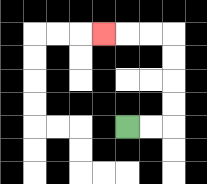{'start': '[5, 5]', 'end': '[4, 1]', 'path_directions': 'R,R,U,U,U,U,L,L,L', 'path_coordinates': '[[5, 5], [6, 5], [7, 5], [7, 4], [7, 3], [7, 2], [7, 1], [6, 1], [5, 1], [4, 1]]'}